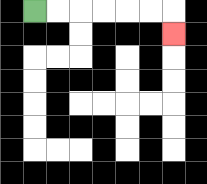{'start': '[1, 0]', 'end': '[7, 1]', 'path_directions': 'R,R,R,R,R,R,D', 'path_coordinates': '[[1, 0], [2, 0], [3, 0], [4, 0], [5, 0], [6, 0], [7, 0], [7, 1]]'}